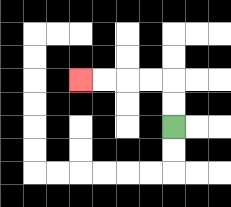{'start': '[7, 5]', 'end': '[3, 3]', 'path_directions': 'U,U,L,L,L,L', 'path_coordinates': '[[7, 5], [7, 4], [7, 3], [6, 3], [5, 3], [4, 3], [3, 3]]'}